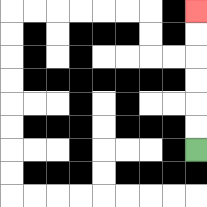{'start': '[8, 6]', 'end': '[8, 0]', 'path_directions': 'U,U,U,U,U,U', 'path_coordinates': '[[8, 6], [8, 5], [8, 4], [8, 3], [8, 2], [8, 1], [8, 0]]'}